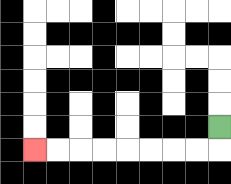{'start': '[9, 5]', 'end': '[1, 6]', 'path_directions': 'D,L,L,L,L,L,L,L,L', 'path_coordinates': '[[9, 5], [9, 6], [8, 6], [7, 6], [6, 6], [5, 6], [4, 6], [3, 6], [2, 6], [1, 6]]'}